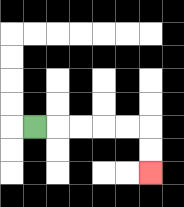{'start': '[1, 5]', 'end': '[6, 7]', 'path_directions': 'R,R,R,R,R,D,D', 'path_coordinates': '[[1, 5], [2, 5], [3, 5], [4, 5], [5, 5], [6, 5], [6, 6], [6, 7]]'}